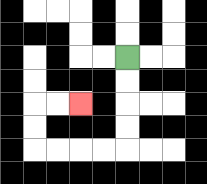{'start': '[5, 2]', 'end': '[3, 4]', 'path_directions': 'D,D,D,D,L,L,L,L,U,U,R,R', 'path_coordinates': '[[5, 2], [5, 3], [5, 4], [5, 5], [5, 6], [4, 6], [3, 6], [2, 6], [1, 6], [1, 5], [1, 4], [2, 4], [3, 4]]'}